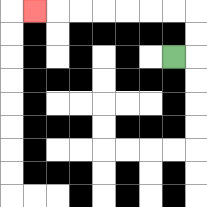{'start': '[7, 2]', 'end': '[1, 0]', 'path_directions': 'R,U,U,L,L,L,L,L,L,L', 'path_coordinates': '[[7, 2], [8, 2], [8, 1], [8, 0], [7, 0], [6, 0], [5, 0], [4, 0], [3, 0], [2, 0], [1, 0]]'}